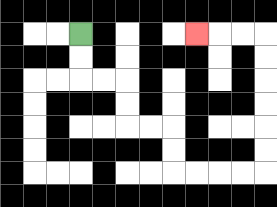{'start': '[3, 1]', 'end': '[8, 1]', 'path_directions': 'D,D,R,R,D,D,R,R,D,D,R,R,R,R,U,U,U,U,U,U,L,L,L', 'path_coordinates': '[[3, 1], [3, 2], [3, 3], [4, 3], [5, 3], [5, 4], [5, 5], [6, 5], [7, 5], [7, 6], [7, 7], [8, 7], [9, 7], [10, 7], [11, 7], [11, 6], [11, 5], [11, 4], [11, 3], [11, 2], [11, 1], [10, 1], [9, 1], [8, 1]]'}